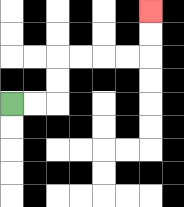{'start': '[0, 4]', 'end': '[6, 0]', 'path_directions': 'R,R,U,U,R,R,R,R,U,U', 'path_coordinates': '[[0, 4], [1, 4], [2, 4], [2, 3], [2, 2], [3, 2], [4, 2], [5, 2], [6, 2], [6, 1], [6, 0]]'}